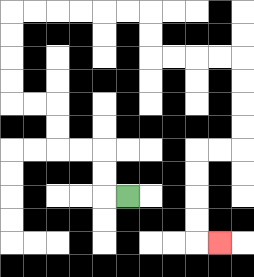{'start': '[5, 8]', 'end': '[9, 10]', 'path_directions': 'L,U,U,L,L,U,U,L,L,U,U,U,U,R,R,R,R,R,R,D,D,R,R,R,R,D,D,D,D,L,L,D,D,D,D,R', 'path_coordinates': '[[5, 8], [4, 8], [4, 7], [4, 6], [3, 6], [2, 6], [2, 5], [2, 4], [1, 4], [0, 4], [0, 3], [0, 2], [0, 1], [0, 0], [1, 0], [2, 0], [3, 0], [4, 0], [5, 0], [6, 0], [6, 1], [6, 2], [7, 2], [8, 2], [9, 2], [10, 2], [10, 3], [10, 4], [10, 5], [10, 6], [9, 6], [8, 6], [8, 7], [8, 8], [8, 9], [8, 10], [9, 10]]'}